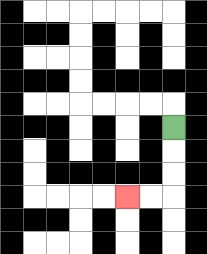{'start': '[7, 5]', 'end': '[5, 8]', 'path_directions': 'D,D,D,L,L', 'path_coordinates': '[[7, 5], [7, 6], [7, 7], [7, 8], [6, 8], [5, 8]]'}